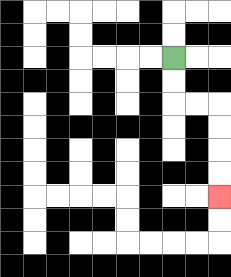{'start': '[7, 2]', 'end': '[9, 8]', 'path_directions': 'D,D,R,R,D,D,D,D', 'path_coordinates': '[[7, 2], [7, 3], [7, 4], [8, 4], [9, 4], [9, 5], [9, 6], [9, 7], [9, 8]]'}